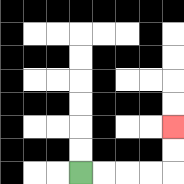{'start': '[3, 7]', 'end': '[7, 5]', 'path_directions': 'R,R,R,R,U,U', 'path_coordinates': '[[3, 7], [4, 7], [5, 7], [6, 7], [7, 7], [7, 6], [7, 5]]'}